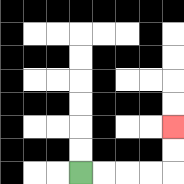{'start': '[3, 7]', 'end': '[7, 5]', 'path_directions': 'R,R,R,R,U,U', 'path_coordinates': '[[3, 7], [4, 7], [5, 7], [6, 7], [7, 7], [7, 6], [7, 5]]'}